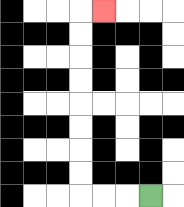{'start': '[6, 8]', 'end': '[4, 0]', 'path_directions': 'L,L,L,U,U,U,U,U,U,U,U,R', 'path_coordinates': '[[6, 8], [5, 8], [4, 8], [3, 8], [3, 7], [3, 6], [3, 5], [3, 4], [3, 3], [3, 2], [3, 1], [3, 0], [4, 0]]'}